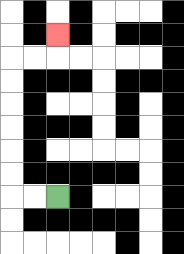{'start': '[2, 8]', 'end': '[2, 1]', 'path_directions': 'L,L,U,U,U,U,U,U,R,R,U', 'path_coordinates': '[[2, 8], [1, 8], [0, 8], [0, 7], [0, 6], [0, 5], [0, 4], [0, 3], [0, 2], [1, 2], [2, 2], [2, 1]]'}